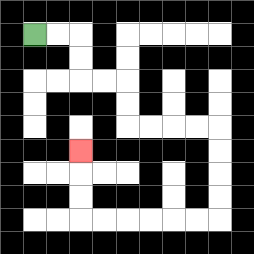{'start': '[1, 1]', 'end': '[3, 6]', 'path_directions': 'R,R,D,D,R,R,D,D,R,R,R,R,D,D,D,D,L,L,L,L,L,L,U,U,U', 'path_coordinates': '[[1, 1], [2, 1], [3, 1], [3, 2], [3, 3], [4, 3], [5, 3], [5, 4], [5, 5], [6, 5], [7, 5], [8, 5], [9, 5], [9, 6], [9, 7], [9, 8], [9, 9], [8, 9], [7, 9], [6, 9], [5, 9], [4, 9], [3, 9], [3, 8], [3, 7], [3, 6]]'}